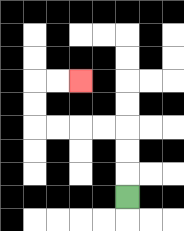{'start': '[5, 8]', 'end': '[3, 3]', 'path_directions': 'U,U,U,L,L,L,L,U,U,R,R', 'path_coordinates': '[[5, 8], [5, 7], [5, 6], [5, 5], [4, 5], [3, 5], [2, 5], [1, 5], [1, 4], [1, 3], [2, 3], [3, 3]]'}